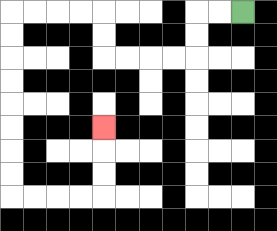{'start': '[10, 0]', 'end': '[4, 5]', 'path_directions': 'L,L,D,D,L,L,L,L,U,U,L,L,L,L,D,D,D,D,D,D,D,D,R,R,R,R,U,U,U', 'path_coordinates': '[[10, 0], [9, 0], [8, 0], [8, 1], [8, 2], [7, 2], [6, 2], [5, 2], [4, 2], [4, 1], [4, 0], [3, 0], [2, 0], [1, 0], [0, 0], [0, 1], [0, 2], [0, 3], [0, 4], [0, 5], [0, 6], [0, 7], [0, 8], [1, 8], [2, 8], [3, 8], [4, 8], [4, 7], [4, 6], [4, 5]]'}